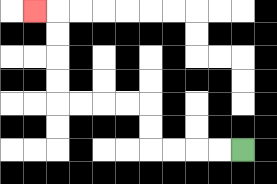{'start': '[10, 6]', 'end': '[1, 0]', 'path_directions': 'L,L,L,L,U,U,L,L,L,L,U,U,U,U,L', 'path_coordinates': '[[10, 6], [9, 6], [8, 6], [7, 6], [6, 6], [6, 5], [6, 4], [5, 4], [4, 4], [3, 4], [2, 4], [2, 3], [2, 2], [2, 1], [2, 0], [1, 0]]'}